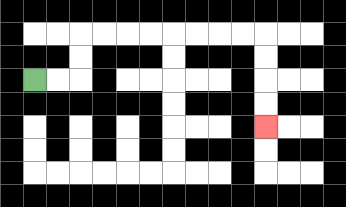{'start': '[1, 3]', 'end': '[11, 5]', 'path_directions': 'R,R,U,U,R,R,R,R,R,R,R,R,D,D,D,D', 'path_coordinates': '[[1, 3], [2, 3], [3, 3], [3, 2], [3, 1], [4, 1], [5, 1], [6, 1], [7, 1], [8, 1], [9, 1], [10, 1], [11, 1], [11, 2], [11, 3], [11, 4], [11, 5]]'}